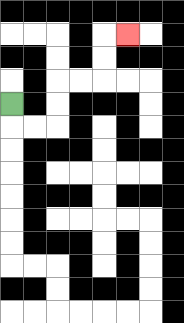{'start': '[0, 4]', 'end': '[5, 1]', 'path_directions': 'D,R,R,U,U,R,R,U,U,R', 'path_coordinates': '[[0, 4], [0, 5], [1, 5], [2, 5], [2, 4], [2, 3], [3, 3], [4, 3], [4, 2], [4, 1], [5, 1]]'}